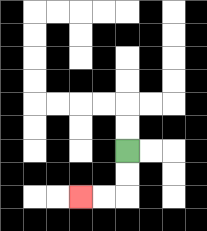{'start': '[5, 6]', 'end': '[3, 8]', 'path_directions': 'D,D,L,L', 'path_coordinates': '[[5, 6], [5, 7], [5, 8], [4, 8], [3, 8]]'}